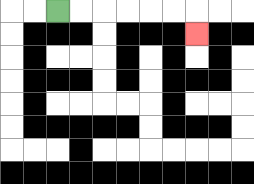{'start': '[2, 0]', 'end': '[8, 1]', 'path_directions': 'R,R,R,R,R,R,D', 'path_coordinates': '[[2, 0], [3, 0], [4, 0], [5, 0], [6, 0], [7, 0], [8, 0], [8, 1]]'}